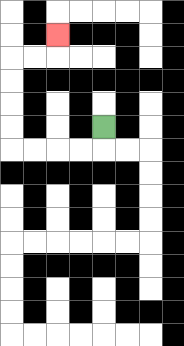{'start': '[4, 5]', 'end': '[2, 1]', 'path_directions': 'D,L,L,L,L,U,U,U,U,R,R,U', 'path_coordinates': '[[4, 5], [4, 6], [3, 6], [2, 6], [1, 6], [0, 6], [0, 5], [0, 4], [0, 3], [0, 2], [1, 2], [2, 2], [2, 1]]'}